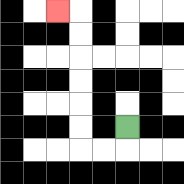{'start': '[5, 5]', 'end': '[2, 0]', 'path_directions': 'D,L,L,U,U,U,U,U,U,L', 'path_coordinates': '[[5, 5], [5, 6], [4, 6], [3, 6], [3, 5], [3, 4], [3, 3], [3, 2], [3, 1], [3, 0], [2, 0]]'}